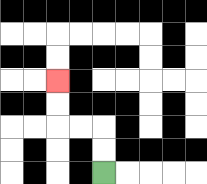{'start': '[4, 7]', 'end': '[2, 3]', 'path_directions': 'U,U,L,L,U,U', 'path_coordinates': '[[4, 7], [4, 6], [4, 5], [3, 5], [2, 5], [2, 4], [2, 3]]'}